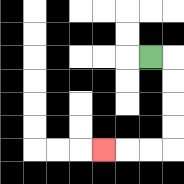{'start': '[6, 2]', 'end': '[4, 6]', 'path_directions': 'R,D,D,D,D,L,L,L', 'path_coordinates': '[[6, 2], [7, 2], [7, 3], [7, 4], [7, 5], [7, 6], [6, 6], [5, 6], [4, 6]]'}